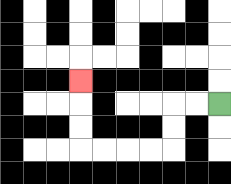{'start': '[9, 4]', 'end': '[3, 3]', 'path_directions': 'L,L,D,D,L,L,L,L,U,U,U', 'path_coordinates': '[[9, 4], [8, 4], [7, 4], [7, 5], [7, 6], [6, 6], [5, 6], [4, 6], [3, 6], [3, 5], [3, 4], [3, 3]]'}